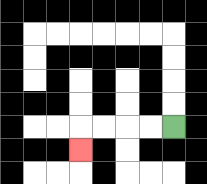{'start': '[7, 5]', 'end': '[3, 6]', 'path_directions': 'L,L,L,L,D', 'path_coordinates': '[[7, 5], [6, 5], [5, 5], [4, 5], [3, 5], [3, 6]]'}